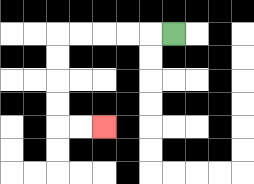{'start': '[7, 1]', 'end': '[4, 5]', 'path_directions': 'L,L,L,L,L,D,D,D,D,R,R', 'path_coordinates': '[[7, 1], [6, 1], [5, 1], [4, 1], [3, 1], [2, 1], [2, 2], [2, 3], [2, 4], [2, 5], [3, 5], [4, 5]]'}